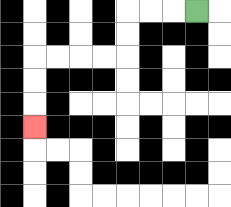{'start': '[8, 0]', 'end': '[1, 5]', 'path_directions': 'L,L,L,D,D,L,L,L,L,D,D,D', 'path_coordinates': '[[8, 0], [7, 0], [6, 0], [5, 0], [5, 1], [5, 2], [4, 2], [3, 2], [2, 2], [1, 2], [1, 3], [1, 4], [1, 5]]'}